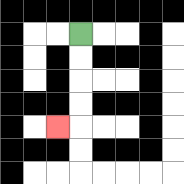{'start': '[3, 1]', 'end': '[2, 5]', 'path_directions': 'D,D,D,D,L', 'path_coordinates': '[[3, 1], [3, 2], [3, 3], [3, 4], [3, 5], [2, 5]]'}